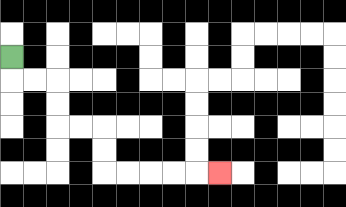{'start': '[0, 2]', 'end': '[9, 7]', 'path_directions': 'D,R,R,D,D,R,R,D,D,R,R,R,R,R', 'path_coordinates': '[[0, 2], [0, 3], [1, 3], [2, 3], [2, 4], [2, 5], [3, 5], [4, 5], [4, 6], [4, 7], [5, 7], [6, 7], [7, 7], [8, 7], [9, 7]]'}